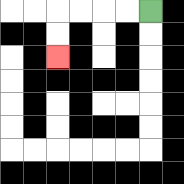{'start': '[6, 0]', 'end': '[2, 2]', 'path_directions': 'L,L,L,L,D,D', 'path_coordinates': '[[6, 0], [5, 0], [4, 0], [3, 0], [2, 0], [2, 1], [2, 2]]'}